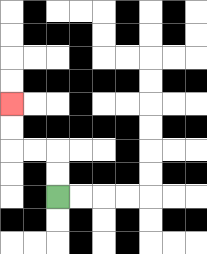{'start': '[2, 8]', 'end': '[0, 4]', 'path_directions': 'U,U,L,L,U,U', 'path_coordinates': '[[2, 8], [2, 7], [2, 6], [1, 6], [0, 6], [0, 5], [0, 4]]'}